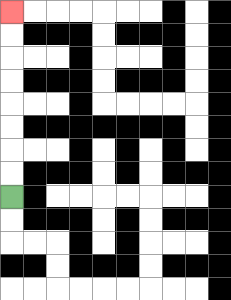{'start': '[0, 8]', 'end': '[0, 0]', 'path_directions': 'U,U,U,U,U,U,U,U', 'path_coordinates': '[[0, 8], [0, 7], [0, 6], [0, 5], [0, 4], [0, 3], [0, 2], [0, 1], [0, 0]]'}